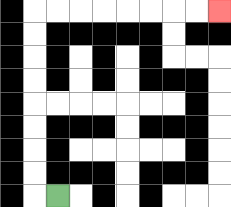{'start': '[2, 8]', 'end': '[9, 0]', 'path_directions': 'L,U,U,U,U,U,U,U,U,R,R,R,R,R,R,R,R', 'path_coordinates': '[[2, 8], [1, 8], [1, 7], [1, 6], [1, 5], [1, 4], [1, 3], [1, 2], [1, 1], [1, 0], [2, 0], [3, 0], [4, 0], [5, 0], [6, 0], [7, 0], [8, 0], [9, 0]]'}